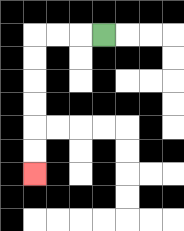{'start': '[4, 1]', 'end': '[1, 7]', 'path_directions': 'L,L,L,D,D,D,D,D,D', 'path_coordinates': '[[4, 1], [3, 1], [2, 1], [1, 1], [1, 2], [1, 3], [1, 4], [1, 5], [1, 6], [1, 7]]'}